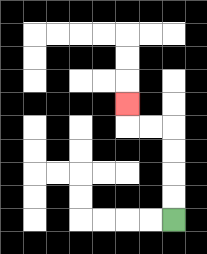{'start': '[7, 9]', 'end': '[5, 4]', 'path_directions': 'U,U,U,U,L,L,U', 'path_coordinates': '[[7, 9], [7, 8], [7, 7], [7, 6], [7, 5], [6, 5], [5, 5], [5, 4]]'}